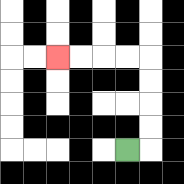{'start': '[5, 6]', 'end': '[2, 2]', 'path_directions': 'R,U,U,U,U,L,L,L,L', 'path_coordinates': '[[5, 6], [6, 6], [6, 5], [6, 4], [6, 3], [6, 2], [5, 2], [4, 2], [3, 2], [2, 2]]'}